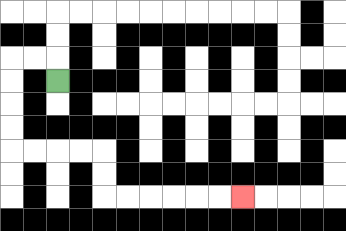{'start': '[2, 3]', 'end': '[10, 8]', 'path_directions': 'U,L,L,D,D,D,D,R,R,R,R,D,D,R,R,R,R,R,R', 'path_coordinates': '[[2, 3], [2, 2], [1, 2], [0, 2], [0, 3], [0, 4], [0, 5], [0, 6], [1, 6], [2, 6], [3, 6], [4, 6], [4, 7], [4, 8], [5, 8], [6, 8], [7, 8], [8, 8], [9, 8], [10, 8]]'}